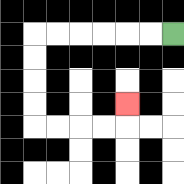{'start': '[7, 1]', 'end': '[5, 4]', 'path_directions': 'L,L,L,L,L,L,D,D,D,D,R,R,R,R,U', 'path_coordinates': '[[7, 1], [6, 1], [5, 1], [4, 1], [3, 1], [2, 1], [1, 1], [1, 2], [1, 3], [1, 4], [1, 5], [2, 5], [3, 5], [4, 5], [5, 5], [5, 4]]'}